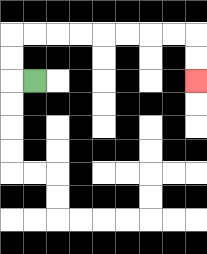{'start': '[1, 3]', 'end': '[8, 3]', 'path_directions': 'L,U,U,R,R,R,R,R,R,R,R,D,D', 'path_coordinates': '[[1, 3], [0, 3], [0, 2], [0, 1], [1, 1], [2, 1], [3, 1], [4, 1], [5, 1], [6, 1], [7, 1], [8, 1], [8, 2], [8, 3]]'}